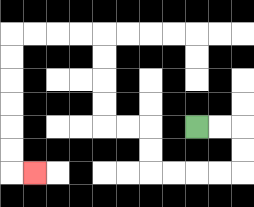{'start': '[8, 5]', 'end': '[1, 7]', 'path_directions': 'R,R,D,D,L,L,L,L,U,U,L,L,U,U,U,U,L,L,L,L,D,D,D,D,D,D,R', 'path_coordinates': '[[8, 5], [9, 5], [10, 5], [10, 6], [10, 7], [9, 7], [8, 7], [7, 7], [6, 7], [6, 6], [6, 5], [5, 5], [4, 5], [4, 4], [4, 3], [4, 2], [4, 1], [3, 1], [2, 1], [1, 1], [0, 1], [0, 2], [0, 3], [0, 4], [0, 5], [0, 6], [0, 7], [1, 7]]'}